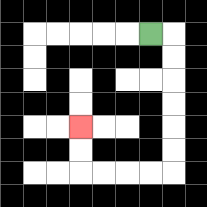{'start': '[6, 1]', 'end': '[3, 5]', 'path_directions': 'R,D,D,D,D,D,D,L,L,L,L,U,U', 'path_coordinates': '[[6, 1], [7, 1], [7, 2], [7, 3], [7, 4], [7, 5], [7, 6], [7, 7], [6, 7], [5, 7], [4, 7], [3, 7], [3, 6], [3, 5]]'}